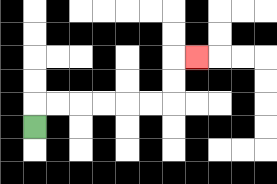{'start': '[1, 5]', 'end': '[8, 2]', 'path_directions': 'U,R,R,R,R,R,R,U,U,R', 'path_coordinates': '[[1, 5], [1, 4], [2, 4], [3, 4], [4, 4], [5, 4], [6, 4], [7, 4], [7, 3], [7, 2], [8, 2]]'}